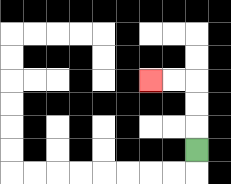{'start': '[8, 6]', 'end': '[6, 3]', 'path_directions': 'U,U,U,L,L', 'path_coordinates': '[[8, 6], [8, 5], [8, 4], [8, 3], [7, 3], [6, 3]]'}